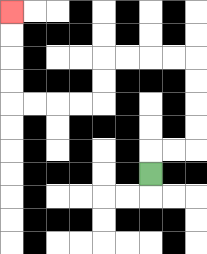{'start': '[6, 7]', 'end': '[0, 0]', 'path_directions': 'U,R,R,U,U,U,U,L,L,L,L,D,D,L,L,L,L,U,U,U,U', 'path_coordinates': '[[6, 7], [6, 6], [7, 6], [8, 6], [8, 5], [8, 4], [8, 3], [8, 2], [7, 2], [6, 2], [5, 2], [4, 2], [4, 3], [4, 4], [3, 4], [2, 4], [1, 4], [0, 4], [0, 3], [0, 2], [0, 1], [0, 0]]'}